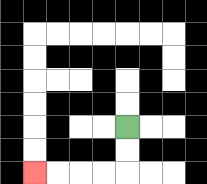{'start': '[5, 5]', 'end': '[1, 7]', 'path_directions': 'D,D,L,L,L,L', 'path_coordinates': '[[5, 5], [5, 6], [5, 7], [4, 7], [3, 7], [2, 7], [1, 7]]'}